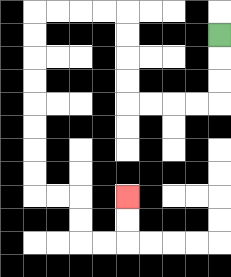{'start': '[9, 1]', 'end': '[5, 8]', 'path_directions': 'D,D,D,L,L,L,L,U,U,U,U,L,L,L,L,D,D,D,D,D,D,D,D,R,R,D,D,R,R,U,U', 'path_coordinates': '[[9, 1], [9, 2], [9, 3], [9, 4], [8, 4], [7, 4], [6, 4], [5, 4], [5, 3], [5, 2], [5, 1], [5, 0], [4, 0], [3, 0], [2, 0], [1, 0], [1, 1], [1, 2], [1, 3], [1, 4], [1, 5], [1, 6], [1, 7], [1, 8], [2, 8], [3, 8], [3, 9], [3, 10], [4, 10], [5, 10], [5, 9], [5, 8]]'}